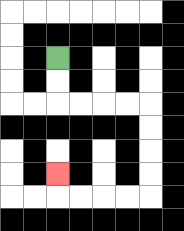{'start': '[2, 2]', 'end': '[2, 7]', 'path_directions': 'D,D,R,R,R,R,D,D,D,D,L,L,L,L,U', 'path_coordinates': '[[2, 2], [2, 3], [2, 4], [3, 4], [4, 4], [5, 4], [6, 4], [6, 5], [6, 6], [6, 7], [6, 8], [5, 8], [4, 8], [3, 8], [2, 8], [2, 7]]'}